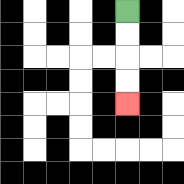{'start': '[5, 0]', 'end': '[5, 4]', 'path_directions': 'D,D,D,D', 'path_coordinates': '[[5, 0], [5, 1], [5, 2], [5, 3], [5, 4]]'}